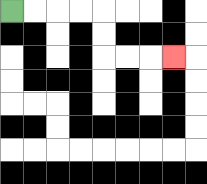{'start': '[0, 0]', 'end': '[7, 2]', 'path_directions': 'R,R,R,R,D,D,R,R,R', 'path_coordinates': '[[0, 0], [1, 0], [2, 0], [3, 0], [4, 0], [4, 1], [4, 2], [5, 2], [6, 2], [7, 2]]'}